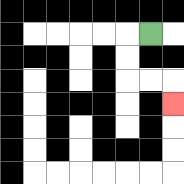{'start': '[6, 1]', 'end': '[7, 4]', 'path_directions': 'L,D,D,R,R,D', 'path_coordinates': '[[6, 1], [5, 1], [5, 2], [5, 3], [6, 3], [7, 3], [7, 4]]'}